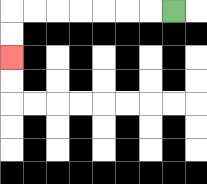{'start': '[7, 0]', 'end': '[0, 2]', 'path_directions': 'L,L,L,L,L,L,L,D,D', 'path_coordinates': '[[7, 0], [6, 0], [5, 0], [4, 0], [3, 0], [2, 0], [1, 0], [0, 0], [0, 1], [0, 2]]'}